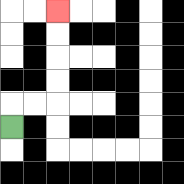{'start': '[0, 5]', 'end': '[2, 0]', 'path_directions': 'U,R,R,U,U,U,U', 'path_coordinates': '[[0, 5], [0, 4], [1, 4], [2, 4], [2, 3], [2, 2], [2, 1], [2, 0]]'}